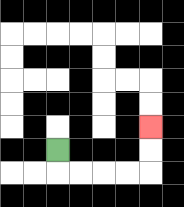{'start': '[2, 6]', 'end': '[6, 5]', 'path_directions': 'D,R,R,R,R,U,U', 'path_coordinates': '[[2, 6], [2, 7], [3, 7], [4, 7], [5, 7], [6, 7], [6, 6], [6, 5]]'}